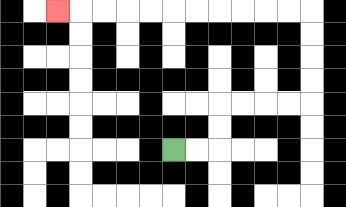{'start': '[7, 6]', 'end': '[2, 0]', 'path_directions': 'R,R,U,U,R,R,R,R,U,U,U,U,L,L,L,L,L,L,L,L,L,L,L', 'path_coordinates': '[[7, 6], [8, 6], [9, 6], [9, 5], [9, 4], [10, 4], [11, 4], [12, 4], [13, 4], [13, 3], [13, 2], [13, 1], [13, 0], [12, 0], [11, 0], [10, 0], [9, 0], [8, 0], [7, 0], [6, 0], [5, 0], [4, 0], [3, 0], [2, 0]]'}